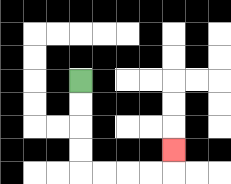{'start': '[3, 3]', 'end': '[7, 6]', 'path_directions': 'D,D,D,D,R,R,R,R,U', 'path_coordinates': '[[3, 3], [3, 4], [3, 5], [3, 6], [3, 7], [4, 7], [5, 7], [6, 7], [7, 7], [7, 6]]'}